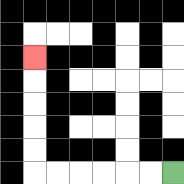{'start': '[7, 7]', 'end': '[1, 2]', 'path_directions': 'L,L,L,L,L,L,U,U,U,U,U', 'path_coordinates': '[[7, 7], [6, 7], [5, 7], [4, 7], [3, 7], [2, 7], [1, 7], [1, 6], [1, 5], [1, 4], [1, 3], [1, 2]]'}